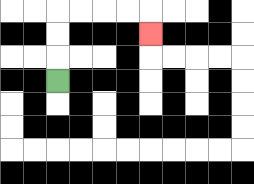{'start': '[2, 3]', 'end': '[6, 1]', 'path_directions': 'U,U,U,R,R,R,R,D', 'path_coordinates': '[[2, 3], [2, 2], [2, 1], [2, 0], [3, 0], [4, 0], [5, 0], [6, 0], [6, 1]]'}